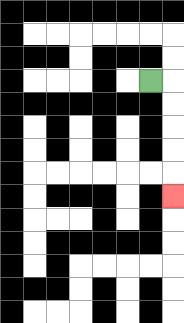{'start': '[6, 3]', 'end': '[7, 8]', 'path_directions': 'R,D,D,D,D,D', 'path_coordinates': '[[6, 3], [7, 3], [7, 4], [7, 5], [7, 6], [7, 7], [7, 8]]'}